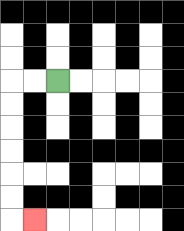{'start': '[2, 3]', 'end': '[1, 9]', 'path_directions': 'L,L,D,D,D,D,D,D,R', 'path_coordinates': '[[2, 3], [1, 3], [0, 3], [0, 4], [0, 5], [0, 6], [0, 7], [0, 8], [0, 9], [1, 9]]'}